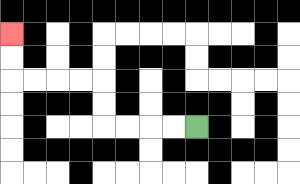{'start': '[8, 5]', 'end': '[0, 1]', 'path_directions': 'L,L,L,L,U,U,L,L,L,L,U,U', 'path_coordinates': '[[8, 5], [7, 5], [6, 5], [5, 5], [4, 5], [4, 4], [4, 3], [3, 3], [2, 3], [1, 3], [0, 3], [0, 2], [0, 1]]'}